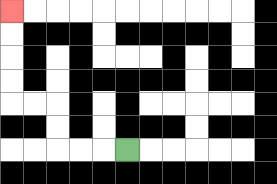{'start': '[5, 6]', 'end': '[0, 0]', 'path_directions': 'L,L,L,U,U,L,L,U,U,U,U', 'path_coordinates': '[[5, 6], [4, 6], [3, 6], [2, 6], [2, 5], [2, 4], [1, 4], [0, 4], [0, 3], [0, 2], [0, 1], [0, 0]]'}